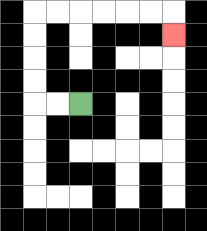{'start': '[3, 4]', 'end': '[7, 1]', 'path_directions': 'L,L,U,U,U,U,R,R,R,R,R,R,D', 'path_coordinates': '[[3, 4], [2, 4], [1, 4], [1, 3], [1, 2], [1, 1], [1, 0], [2, 0], [3, 0], [4, 0], [5, 0], [6, 0], [7, 0], [7, 1]]'}